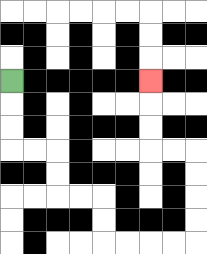{'start': '[0, 3]', 'end': '[6, 3]', 'path_directions': 'D,D,D,R,R,D,D,R,R,D,D,R,R,R,R,U,U,U,U,L,L,U,U,U', 'path_coordinates': '[[0, 3], [0, 4], [0, 5], [0, 6], [1, 6], [2, 6], [2, 7], [2, 8], [3, 8], [4, 8], [4, 9], [4, 10], [5, 10], [6, 10], [7, 10], [8, 10], [8, 9], [8, 8], [8, 7], [8, 6], [7, 6], [6, 6], [6, 5], [6, 4], [6, 3]]'}